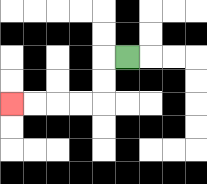{'start': '[5, 2]', 'end': '[0, 4]', 'path_directions': 'L,D,D,L,L,L,L', 'path_coordinates': '[[5, 2], [4, 2], [4, 3], [4, 4], [3, 4], [2, 4], [1, 4], [0, 4]]'}